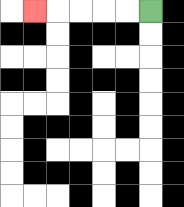{'start': '[6, 0]', 'end': '[1, 0]', 'path_directions': 'L,L,L,L,L', 'path_coordinates': '[[6, 0], [5, 0], [4, 0], [3, 0], [2, 0], [1, 0]]'}